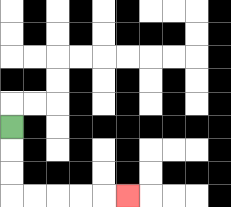{'start': '[0, 5]', 'end': '[5, 8]', 'path_directions': 'D,D,D,R,R,R,R,R', 'path_coordinates': '[[0, 5], [0, 6], [0, 7], [0, 8], [1, 8], [2, 8], [3, 8], [4, 8], [5, 8]]'}